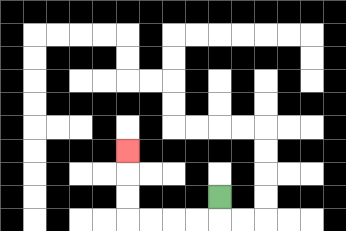{'start': '[9, 8]', 'end': '[5, 6]', 'path_directions': 'D,L,L,L,L,U,U,U', 'path_coordinates': '[[9, 8], [9, 9], [8, 9], [7, 9], [6, 9], [5, 9], [5, 8], [5, 7], [5, 6]]'}